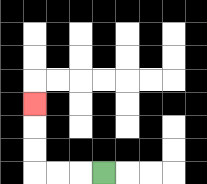{'start': '[4, 7]', 'end': '[1, 4]', 'path_directions': 'L,L,L,U,U,U', 'path_coordinates': '[[4, 7], [3, 7], [2, 7], [1, 7], [1, 6], [1, 5], [1, 4]]'}